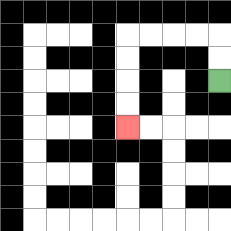{'start': '[9, 3]', 'end': '[5, 5]', 'path_directions': 'U,U,L,L,L,L,D,D,D,D', 'path_coordinates': '[[9, 3], [9, 2], [9, 1], [8, 1], [7, 1], [6, 1], [5, 1], [5, 2], [5, 3], [5, 4], [5, 5]]'}